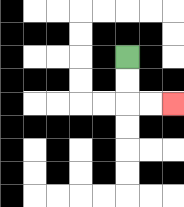{'start': '[5, 2]', 'end': '[7, 4]', 'path_directions': 'D,D,R,R', 'path_coordinates': '[[5, 2], [5, 3], [5, 4], [6, 4], [7, 4]]'}